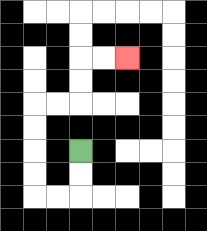{'start': '[3, 6]', 'end': '[5, 2]', 'path_directions': 'D,D,L,L,U,U,U,U,R,R,U,U,R,R', 'path_coordinates': '[[3, 6], [3, 7], [3, 8], [2, 8], [1, 8], [1, 7], [1, 6], [1, 5], [1, 4], [2, 4], [3, 4], [3, 3], [3, 2], [4, 2], [5, 2]]'}